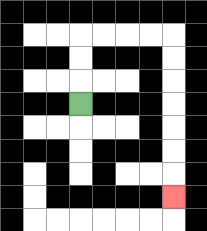{'start': '[3, 4]', 'end': '[7, 8]', 'path_directions': 'U,U,U,R,R,R,R,D,D,D,D,D,D,D', 'path_coordinates': '[[3, 4], [3, 3], [3, 2], [3, 1], [4, 1], [5, 1], [6, 1], [7, 1], [7, 2], [7, 3], [7, 4], [7, 5], [7, 6], [7, 7], [7, 8]]'}